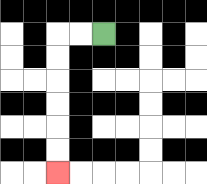{'start': '[4, 1]', 'end': '[2, 7]', 'path_directions': 'L,L,D,D,D,D,D,D', 'path_coordinates': '[[4, 1], [3, 1], [2, 1], [2, 2], [2, 3], [2, 4], [2, 5], [2, 6], [2, 7]]'}